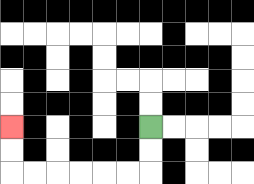{'start': '[6, 5]', 'end': '[0, 5]', 'path_directions': 'D,D,L,L,L,L,L,L,U,U', 'path_coordinates': '[[6, 5], [6, 6], [6, 7], [5, 7], [4, 7], [3, 7], [2, 7], [1, 7], [0, 7], [0, 6], [0, 5]]'}